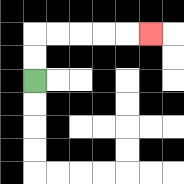{'start': '[1, 3]', 'end': '[6, 1]', 'path_directions': 'U,U,R,R,R,R,R', 'path_coordinates': '[[1, 3], [1, 2], [1, 1], [2, 1], [3, 1], [4, 1], [5, 1], [6, 1]]'}